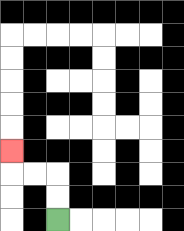{'start': '[2, 9]', 'end': '[0, 6]', 'path_directions': 'U,U,L,L,U', 'path_coordinates': '[[2, 9], [2, 8], [2, 7], [1, 7], [0, 7], [0, 6]]'}